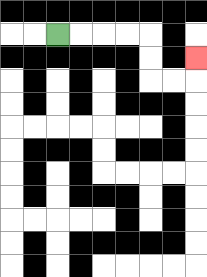{'start': '[2, 1]', 'end': '[8, 2]', 'path_directions': 'R,R,R,R,D,D,R,R,U', 'path_coordinates': '[[2, 1], [3, 1], [4, 1], [5, 1], [6, 1], [6, 2], [6, 3], [7, 3], [8, 3], [8, 2]]'}